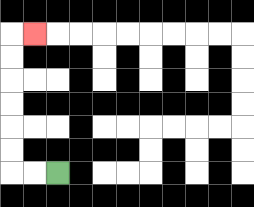{'start': '[2, 7]', 'end': '[1, 1]', 'path_directions': 'L,L,U,U,U,U,U,U,R', 'path_coordinates': '[[2, 7], [1, 7], [0, 7], [0, 6], [0, 5], [0, 4], [0, 3], [0, 2], [0, 1], [1, 1]]'}